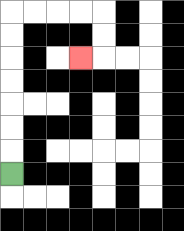{'start': '[0, 7]', 'end': '[3, 2]', 'path_directions': 'U,U,U,U,U,U,U,R,R,R,R,D,D,L', 'path_coordinates': '[[0, 7], [0, 6], [0, 5], [0, 4], [0, 3], [0, 2], [0, 1], [0, 0], [1, 0], [2, 0], [3, 0], [4, 0], [4, 1], [4, 2], [3, 2]]'}